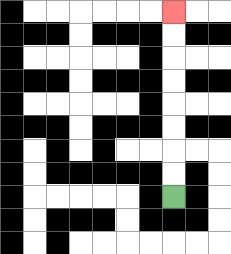{'start': '[7, 8]', 'end': '[7, 0]', 'path_directions': 'U,U,U,U,U,U,U,U', 'path_coordinates': '[[7, 8], [7, 7], [7, 6], [7, 5], [7, 4], [7, 3], [7, 2], [7, 1], [7, 0]]'}